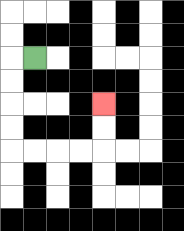{'start': '[1, 2]', 'end': '[4, 4]', 'path_directions': 'L,D,D,D,D,R,R,R,R,U,U', 'path_coordinates': '[[1, 2], [0, 2], [0, 3], [0, 4], [0, 5], [0, 6], [1, 6], [2, 6], [3, 6], [4, 6], [4, 5], [4, 4]]'}